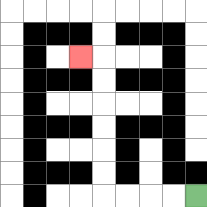{'start': '[8, 8]', 'end': '[3, 2]', 'path_directions': 'L,L,L,L,U,U,U,U,U,U,L', 'path_coordinates': '[[8, 8], [7, 8], [6, 8], [5, 8], [4, 8], [4, 7], [4, 6], [4, 5], [4, 4], [4, 3], [4, 2], [3, 2]]'}